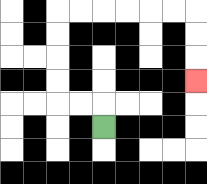{'start': '[4, 5]', 'end': '[8, 3]', 'path_directions': 'U,L,L,U,U,U,U,R,R,R,R,R,R,D,D,D', 'path_coordinates': '[[4, 5], [4, 4], [3, 4], [2, 4], [2, 3], [2, 2], [2, 1], [2, 0], [3, 0], [4, 0], [5, 0], [6, 0], [7, 0], [8, 0], [8, 1], [8, 2], [8, 3]]'}